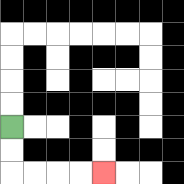{'start': '[0, 5]', 'end': '[4, 7]', 'path_directions': 'D,D,R,R,R,R', 'path_coordinates': '[[0, 5], [0, 6], [0, 7], [1, 7], [2, 7], [3, 7], [4, 7]]'}